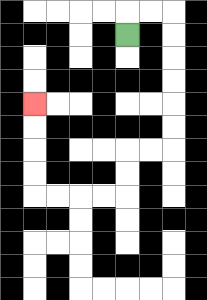{'start': '[5, 1]', 'end': '[1, 4]', 'path_directions': 'U,R,R,D,D,D,D,D,D,L,L,D,D,L,L,L,L,U,U,U,U', 'path_coordinates': '[[5, 1], [5, 0], [6, 0], [7, 0], [7, 1], [7, 2], [7, 3], [7, 4], [7, 5], [7, 6], [6, 6], [5, 6], [5, 7], [5, 8], [4, 8], [3, 8], [2, 8], [1, 8], [1, 7], [1, 6], [1, 5], [1, 4]]'}